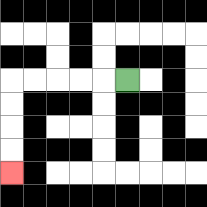{'start': '[5, 3]', 'end': '[0, 7]', 'path_directions': 'L,L,L,L,L,D,D,D,D', 'path_coordinates': '[[5, 3], [4, 3], [3, 3], [2, 3], [1, 3], [0, 3], [0, 4], [0, 5], [0, 6], [0, 7]]'}